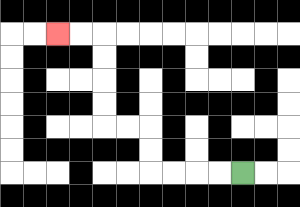{'start': '[10, 7]', 'end': '[2, 1]', 'path_directions': 'L,L,L,L,U,U,L,L,U,U,U,U,L,L', 'path_coordinates': '[[10, 7], [9, 7], [8, 7], [7, 7], [6, 7], [6, 6], [6, 5], [5, 5], [4, 5], [4, 4], [4, 3], [4, 2], [4, 1], [3, 1], [2, 1]]'}